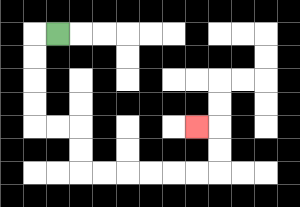{'start': '[2, 1]', 'end': '[8, 5]', 'path_directions': 'L,D,D,D,D,R,R,D,D,R,R,R,R,R,R,U,U,L', 'path_coordinates': '[[2, 1], [1, 1], [1, 2], [1, 3], [1, 4], [1, 5], [2, 5], [3, 5], [3, 6], [3, 7], [4, 7], [5, 7], [6, 7], [7, 7], [8, 7], [9, 7], [9, 6], [9, 5], [8, 5]]'}